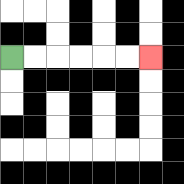{'start': '[0, 2]', 'end': '[6, 2]', 'path_directions': 'R,R,R,R,R,R', 'path_coordinates': '[[0, 2], [1, 2], [2, 2], [3, 2], [4, 2], [5, 2], [6, 2]]'}